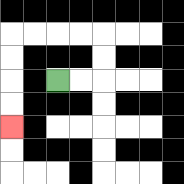{'start': '[2, 3]', 'end': '[0, 5]', 'path_directions': 'R,R,U,U,L,L,L,L,D,D,D,D', 'path_coordinates': '[[2, 3], [3, 3], [4, 3], [4, 2], [4, 1], [3, 1], [2, 1], [1, 1], [0, 1], [0, 2], [0, 3], [0, 4], [0, 5]]'}